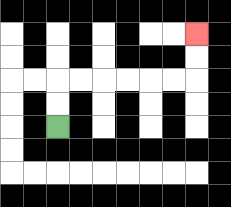{'start': '[2, 5]', 'end': '[8, 1]', 'path_directions': 'U,U,R,R,R,R,R,R,U,U', 'path_coordinates': '[[2, 5], [2, 4], [2, 3], [3, 3], [4, 3], [5, 3], [6, 3], [7, 3], [8, 3], [8, 2], [8, 1]]'}